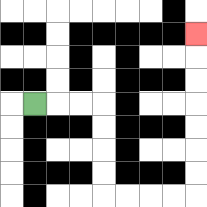{'start': '[1, 4]', 'end': '[8, 1]', 'path_directions': 'R,R,R,D,D,D,D,R,R,R,R,U,U,U,U,U,U,U', 'path_coordinates': '[[1, 4], [2, 4], [3, 4], [4, 4], [4, 5], [4, 6], [4, 7], [4, 8], [5, 8], [6, 8], [7, 8], [8, 8], [8, 7], [8, 6], [8, 5], [8, 4], [8, 3], [8, 2], [8, 1]]'}